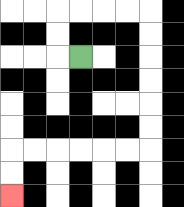{'start': '[3, 2]', 'end': '[0, 8]', 'path_directions': 'L,U,U,R,R,R,R,D,D,D,D,D,D,L,L,L,L,L,L,D,D', 'path_coordinates': '[[3, 2], [2, 2], [2, 1], [2, 0], [3, 0], [4, 0], [5, 0], [6, 0], [6, 1], [6, 2], [6, 3], [6, 4], [6, 5], [6, 6], [5, 6], [4, 6], [3, 6], [2, 6], [1, 6], [0, 6], [0, 7], [0, 8]]'}